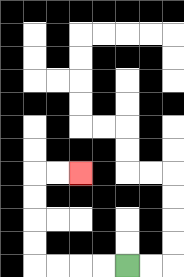{'start': '[5, 11]', 'end': '[3, 7]', 'path_directions': 'L,L,L,L,U,U,U,U,R,R', 'path_coordinates': '[[5, 11], [4, 11], [3, 11], [2, 11], [1, 11], [1, 10], [1, 9], [1, 8], [1, 7], [2, 7], [3, 7]]'}